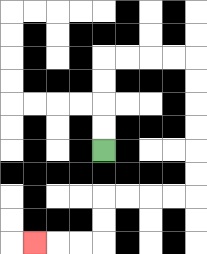{'start': '[4, 6]', 'end': '[1, 10]', 'path_directions': 'U,U,U,U,R,R,R,R,D,D,D,D,D,D,L,L,L,L,D,D,L,L,L', 'path_coordinates': '[[4, 6], [4, 5], [4, 4], [4, 3], [4, 2], [5, 2], [6, 2], [7, 2], [8, 2], [8, 3], [8, 4], [8, 5], [8, 6], [8, 7], [8, 8], [7, 8], [6, 8], [5, 8], [4, 8], [4, 9], [4, 10], [3, 10], [2, 10], [1, 10]]'}